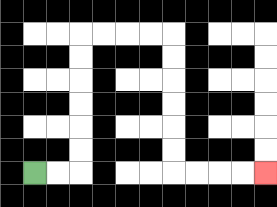{'start': '[1, 7]', 'end': '[11, 7]', 'path_directions': 'R,R,U,U,U,U,U,U,R,R,R,R,D,D,D,D,D,D,R,R,R,R', 'path_coordinates': '[[1, 7], [2, 7], [3, 7], [3, 6], [3, 5], [3, 4], [3, 3], [3, 2], [3, 1], [4, 1], [5, 1], [6, 1], [7, 1], [7, 2], [7, 3], [7, 4], [7, 5], [7, 6], [7, 7], [8, 7], [9, 7], [10, 7], [11, 7]]'}